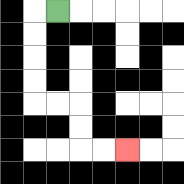{'start': '[2, 0]', 'end': '[5, 6]', 'path_directions': 'L,D,D,D,D,R,R,D,D,R,R', 'path_coordinates': '[[2, 0], [1, 0], [1, 1], [1, 2], [1, 3], [1, 4], [2, 4], [3, 4], [3, 5], [3, 6], [4, 6], [5, 6]]'}